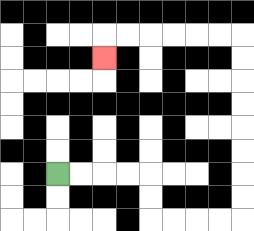{'start': '[2, 7]', 'end': '[4, 2]', 'path_directions': 'R,R,R,R,D,D,R,R,R,R,U,U,U,U,U,U,U,U,L,L,L,L,L,L,D', 'path_coordinates': '[[2, 7], [3, 7], [4, 7], [5, 7], [6, 7], [6, 8], [6, 9], [7, 9], [8, 9], [9, 9], [10, 9], [10, 8], [10, 7], [10, 6], [10, 5], [10, 4], [10, 3], [10, 2], [10, 1], [9, 1], [8, 1], [7, 1], [6, 1], [5, 1], [4, 1], [4, 2]]'}